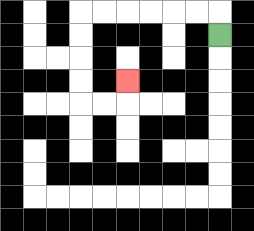{'start': '[9, 1]', 'end': '[5, 3]', 'path_directions': 'U,L,L,L,L,L,L,D,D,D,D,R,R,U', 'path_coordinates': '[[9, 1], [9, 0], [8, 0], [7, 0], [6, 0], [5, 0], [4, 0], [3, 0], [3, 1], [3, 2], [3, 3], [3, 4], [4, 4], [5, 4], [5, 3]]'}